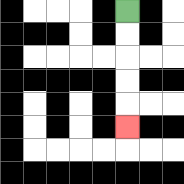{'start': '[5, 0]', 'end': '[5, 5]', 'path_directions': 'D,D,D,D,D', 'path_coordinates': '[[5, 0], [5, 1], [5, 2], [5, 3], [5, 4], [5, 5]]'}